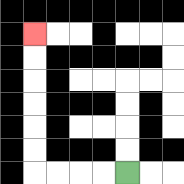{'start': '[5, 7]', 'end': '[1, 1]', 'path_directions': 'L,L,L,L,U,U,U,U,U,U', 'path_coordinates': '[[5, 7], [4, 7], [3, 7], [2, 7], [1, 7], [1, 6], [1, 5], [1, 4], [1, 3], [1, 2], [1, 1]]'}